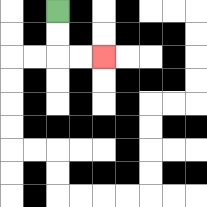{'start': '[2, 0]', 'end': '[4, 2]', 'path_directions': 'D,D,R,R', 'path_coordinates': '[[2, 0], [2, 1], [2, 2], [3, 2], [4, 2]]'}